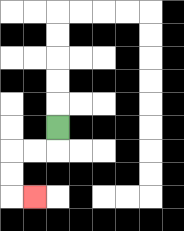{'start': '[2, 5]', 'end': '[1, 8]', 'path_directions': 'D,L,L,D,D,R', 'path_coordinates': '[[2, 5], [2, 6], [1, 6], [0, 6], [0, 7], [0, 8], [1, 8]]'}